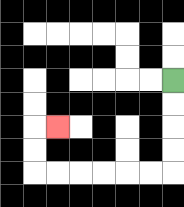{'start': '[7, 3]', 'end': '[2, 5]', 'path_directions': 'D,D,D,D,L,L,L,L,L,L,U,U,R', 'path_coordinates': '[[7, 3], [7, 4], [7, 5], [7, 6], [7, 7], [6, 7], [5, 7], [4, 7], [3, 7], [2, 7], [1, 7], [1, 6], [1, 5], [2, 5]]'}